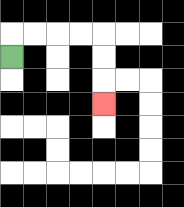{'start': '[0, 2]', 'end': '[4, 4]', 'path_directions': 'U,R,R,R,R,D,D,D', 'path_coordinates': '[[0, 2], [0, 1], [1, 1], [2, 1], [3, 1], [4, 1], [4, 2], [4, 3], [4, 4]]'}